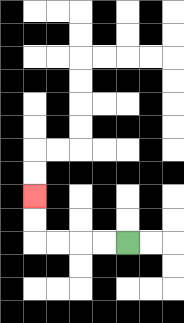{'start': '[5, 10]', 'end': '[1, 8]', 'path_directions': 'L,L,L,L,U,U', 'path_coordinates': '[[5, 10], [4, 10], [3, 10], [2, 10], [1, 10], [1, 9], [1, 8]]'}